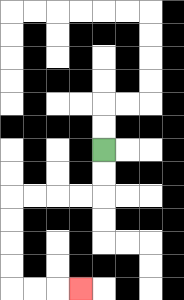{'start': '[4, 6]', 'end': '[3, 12]', 'path_directions': 'D,D,L,L,L,L,D,D,D,D,R,R,R', 'path_coordinates': '[[4, 6], [4, 7], [4, 8], [3, 8], [2, 8], [1, 8], [0, 8], [0, 9], [0, 10], [0, 11], [0, 12], [1, 12], [2, 12], [3, 12]]'}